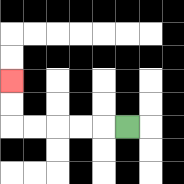{'start': '[5, 5]', 'end': '[0, 3]', 'path_directions': 'L,L,L,L,L,U,U', 'path_coordinates': '[[5, 5], [4, 5], [3, 5], [2, 5], [1, 5], [0, 5], [0, 4], [0, 3]]'}